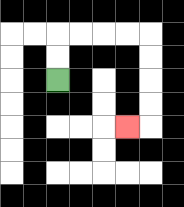{'start': '[2, 3]', 'end': '[5, 5]', 'path_directions': 'U,U,R,R,R,R,D,D,D,D,L', 'path_coordinates': '[[2, 3], [2, 2], [2, 1], [3, 1], [4, 1], [5, 1], [6, 1], [6, 2], [6, 3], [6, 4], [6, 5], [5, 5]]'}